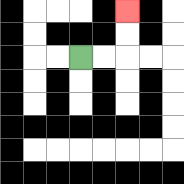{'start': '[3, 2]', 'end': '[5, 0]', 'path_directions': 'R,R,U,U', 'path_coordinates': '[[3, 2], [4, 2], [5, 2], [5, 1], [5, 0]]'}